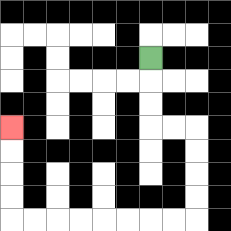{'start': '[6, 2]', 'end': '[0, 5]', 'path_directions': 'D,D,D,R,R,D,D,D,D,L,L,L,L,L,L,L,L,U,U,U,U', 'path_coordinates': '[[6, 2], [6, 3], [6, 4], [6, 5], [7, 5], [8, 5], [8, 6], [8, 7], [8, 8], [8, 9], [7, 9], [6, 9], [5, 9], [4, 9], [3, 9], [2, 9], [1, 9], [0, 9], [0, 8], [0, 7], [0, 6], [0, 5]]'}